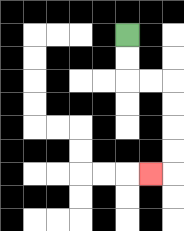{'start': '[5, 1]', 'end': '[6, 7]', 'path_directions': 'D,D,R,R,D,D,D,D,L', 'path_coordinates': '[[5, 1], [5, 2], [5, 3], [6, 3], [7, 3], [7, 4], [7, 5], [7, 6], [7, 7], [6, 7]]'}